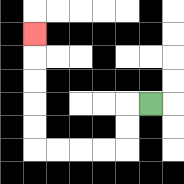{'start': '[6, 4]', 'end': '[1, 1]', 'path_directions': 'L,D,D,L,L,L,L,U,U,U,U,U', 'path_coordinates': '[[6, 4], [5, 4], [5, 5], [5, 6], [4, 6], [3, 6], [2, 6], [1, 6], [1, 5], [1, 4], [1, 3], [1, 2], [1, 1]]'}